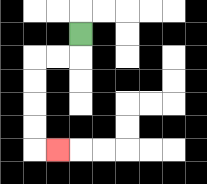{'start': '[3, 1]', 'end': '[2, 6]', 'path_directions': 'D,L,L,D,D,D,D,R', 'path_coordinates': '[[3, 1], [3, 2], [2, 2], [1, 2], [1, 3], [1, 4], [1, 5], [1, 6], [2, 6]]'}